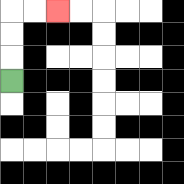{'start': '[0, 3]', 'end': '[2, 0]', 'path_directions': 'U,U,U,R,R', 'path_coordinates': '[[0, 3], [0, 2], [0, 1], [0, 0], [1, 0], [2, 0]]'}